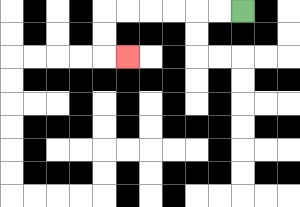{'start': '[10, 0]', 'end': '[5, 2]', 'path_directions': 'L,L,L,L,L,L,D,D,R', 'path_coordinates': '[[10, 0], [9, 0], [8, 0], [7, 0], [6, 0], [5, 0], [4, 0], [4, 1], [4, 2], [5, 2]]'}